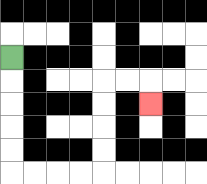{'start': '[0, 2]', 'end': '[6, 4]', 'path_directions': 'D,D,D,D,D,R,R,R,R,U,U,U,U,R,R,D', 'path_coordinates': '[[0, 2], [0, 3], [0, 4], [0, 5], [0, 6], [0, 7], [1, 7], [2, 7], [3, 7], [4, 7], [4, 6], [4, 5], [4, 4], [4, 3], [5, 3], [6, 3], [6, 4]]'}